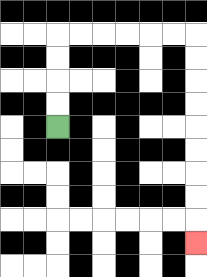{'start': '[2, 5]', 'end': '[8, 10]', 'path_directions': 'U,U,U,U,R,R,R,R,R,R,D,D,D,D,D,D,D,D,D', 'path_coordinates': '[[2, 5], [2, 4], [2, 3], [2, 2], [2, 1], [3, 1], [4, 1], [5, 1], [6, 1], [7, 1], [8, 1], [8, 2], [8, 3], [8, 4], [8, 5], [8, 6], [8, 7], [8, 8], [8, 9], [8, 10]]'}